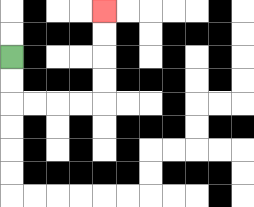{'start': '[0, 2]', 'end': '[4, 0]', 'path_directions': 'D,D,R,R,R,R,U,U,U,U', 'path_coordinates': '[[0, 2], [0, 3], [0, 4], [1, 4], [2, 4], [3, 4], [4, 4], [4, 3], [4, 2], [4, 1], [4, 0]]'}